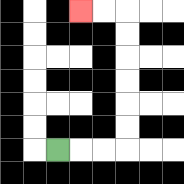{'start': '[2, 6]', 'end': '[3, 0]', 'path_directions': 'R,R,R,U,U,U,U,U,U,L,L', 'path_coordinates': '[[2, 6], [3, 6], [4, 6], [5, 6], [5, 5], [5, 4], [5, 3], [5, 2], [5, 1], [5, 0], [4, 0], [3, 0]]'}